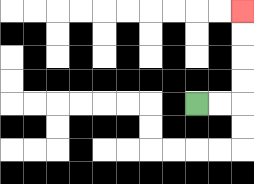{'start': '[8, 4]', 'end': '[10, 0]', 'path_directions': 'R,R,U,U,U,U', 'path_coordinates': '[[8, 4], [9, 4], [10, 4], [10, 3], [10, 2], [10, 1], [10, 0]]'}